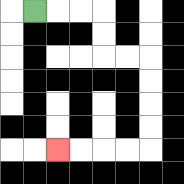{'start': '[1, 0]', 'end': '[2, 6]', 'path_directions': 'R,R,R,D,D,R,R,D,D,D,D,L,L,L,L', 'path_coordinates': '[[1, 0], [2, 0], [3, 0], [4, 0], [4, 1], [4, 2], [5, 2], [6, 2], [6, 3], [6, 4], [6, 5], [6, 6], [5, 6], [4, 6], [3, 6], [2, 6]]'}